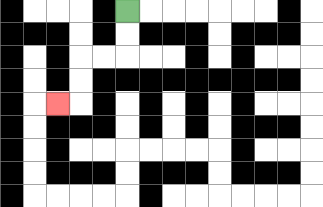{'start': '[5, 0]', 'end': '[2, 4]', 'path_directions': 'D,D,L,L,D,D,L', 'path_coordinates': '[[5, 0], [5, 1], [5, 2], [4, 2], [3, 2], [3, 3], [3, 4], [2, 4]]'}